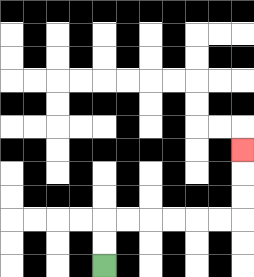{'start': '[4, 11]', 'end': '[10, 6]', 'path_directions': 'U,U,R,R,R,R,R,R,U,U,U', 'path_coordinates': '[[4, 11], [4, 10], [4, 9], [5, 9], [6, 9], [7, 9], [8, 9], [9, 9], [10, 9], [10, 8], [10, 7], [10, 6]]'}